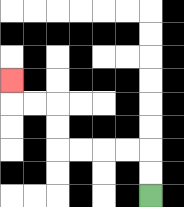{'start': '[6, 8]', 'end': '[0, 3]', 'path_directions': 'U,U,L,L,L,L,U,U,L,L,U', 'path_coordinates': '[[6, 8], [6, 7], [6, 6], [5, 6], [4, 6], [3, 6], [2, 6], [2, 5], [2, 4], [1, 4], [0, 4], [0, 3]]'}